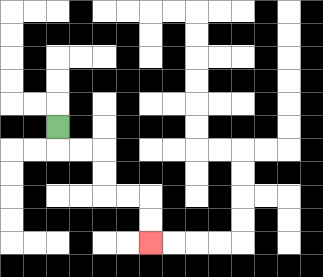{'start': '[2, 5]', 'end': '[6, 10]', 'path_directions': 'D,R,R,D,D,R,R,D,D', 'path_coordinates': '[[2, 5], [2, 6], [3, 6], [4, 6], [4, 7], [4, 8], [5, 8], [6, 8], [6, 9], [6, 10]]'}